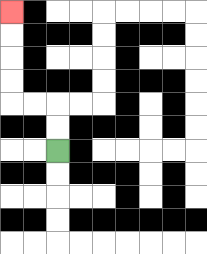{'start': '[2, 6]', 'end': '[0, 0]', 'path_directions': 'U,U,L,L,U,U,U,U', 'path_coordinates': '[[2, 6], [2, 5], [2, 4], [1, 4], [0, 4], [0, 3], [0, 2], [0, 1], [0, 0]]'}